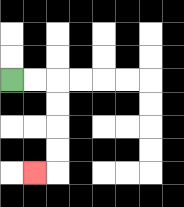{'start': '[0, 3]', 'end': '[1, 7]', 'path_directions': 'R,R,D,D,D,D,L', 'path_coordinates': '[[0, 3], [1, 3], [2, 3], [2, 4], [2, 5], [2, 6], [2, 7], [1, 7]]'}